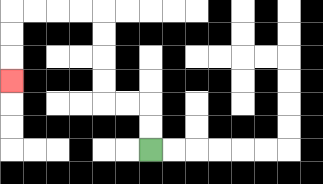{'start': '[6, 6]', 'end': '[0, 3]', 'path_directions': 'U,U,L,L,U,U,U,U,L,L,L,L,D,D,D', 'path_coordinates': '[[6, 6], [6, 5], [6, 4], [5, 4], [4, 4], [4, 3], [4, 2], [4, 1], [4, 0], [3, 0], [2, 0], [1, 0], [0, 0], [0, 1], [0, 2], [0, 3]]'}